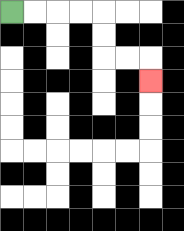{'start': '[0, 0]', 'end': '[6, 3]', 'path_directions': 'R,R,R,R,D,D,R,R,D', 'path_coordinates': '[[0, 0], [1, 0], [2, 0], [3, 0], [4, 0], [4, 1], [4, 2], [5, 2], [6, 2], [6, 3]]'}